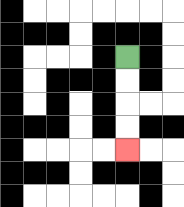{'start': '[5, 2]', 'end': '[5, 6]', 'path_directions': 'D,D,D,D', 'path_coordinates': '[[5, 2], [5, 3], [5, 4], [5, 5], [5, 6]]'}